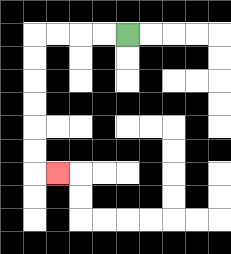{'start': '[5, 1]', 'end': '[2, 7]', 'path_directions': 'L,L,L,L,D,D,D,D,D,D,R', 'path_coordinates': '[[5, 1], [4, 1], [3, 1], [2, 1], [1, 1], [1, 2], [1, 3], [1, 4], [1, 5], [1, 6], [1, 7], [2, 7]]'}